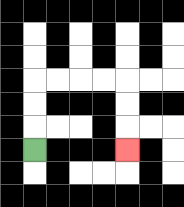{'start': '[1, 6]', 'end': '[5, 6]', 'path_directions': 'U,U,U,R,R,R,R,D,D,D', 'path_coordinates': '[[1, 6], [1, 5], [1, 4], [1, 3], [2, 3], [3, 3], [4, 3], [5, 3], [5, 4], [5, 5], [5, 6]]'}